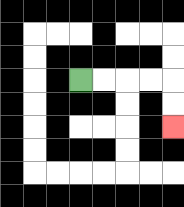{'start': '[3, 3]', 'end': '[7, 5]', 'path_directions': 'R,R,R,R,D,D', 'path_coordinates': '[[3, 3], [4, 3], [5, 3], [6, 3], [7, 3], [7, 4], [7, 5]]'}